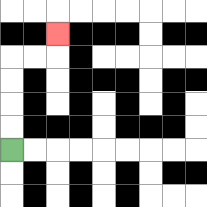{'start': '[0, 6]', 'end': '[2, 1]', 'path_directions': 'U,U,U,U,R,R,U', 'path_coordinates': '[[0, 6], [0, 5], [0, 4], [0, 3], [0, 2], [1, 2], [2, 2], [2, 1]]'}